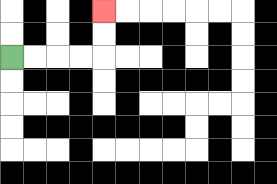{'start': '[0, 2]', 'end': '[4, 0]', 'path_directions': 'R,R,R,R,U,U', 'path_coordinates': '[[0, 2], [1, 2], [2, 2], [3, 2], [4, 2], [4, 1], [4, 0]]'}